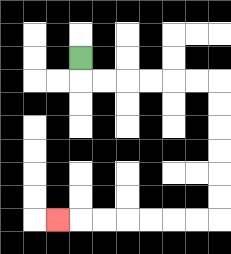{'start': '[3, 2]', 'end': '[2, 9]', 'path_directions': 'D,R,R,R,R,R,R,D,D,D,D,D,D,L,L,L,L,L,L,L', 'path_coordinates': '[[3, 2], [3, 3], [4, 3], [5, 3], [6, 3], [7, 3], [8, 3], [9, 3], [9, 4], [9, 5], [9, 6], [9, 7], [9, 8], [9, 9], [8, 9], [7, 9], [6, 9], [5, 9], [4, 9], [3, 9], [2, 9]]'}